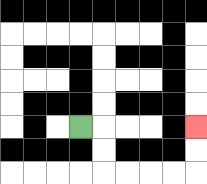{'start': '[3, 5]', 'end': '[8, 5]', 'path_directions': 'R,D,D,R,R,R,R,U,U', 'path_coordinates': '[[3, 5], [4, 5], [4, 6], [4, 7], [5, 7], [6, 7], [7, 7], [8, 7], [8, 6], [8, 5]]'}